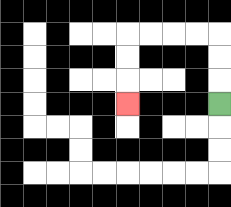{'start': '[9, 4]', 'end': '[5, 4]', 'path_directions': 'U,U,U,L,L,L,L,D,D,D', 'path_coordinates': '[[9, 4], [9, 3], [9, 2], [9, 1], [8, 1], [7, 1], [6, 1], [5, 1], [5, 2], [5, 3], [5, 4]]'}